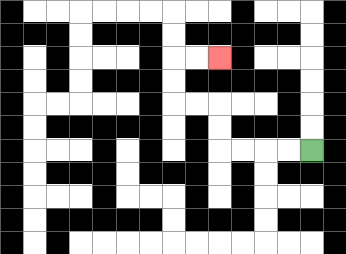{'start': '[13, 6]', 'end': '[9, 2]', 'path_directions': 'L,L,L,L,U,U,L,L,U,U,R,R', 'path_coordinates': '[[13, 6], [12, 6], [11, 6], [10, 6], [9, 6], [9, 5], [9, 4], [8, 4], [7, 4], [7, 3], [7, 2], [8, 2], [9, 2]]'}